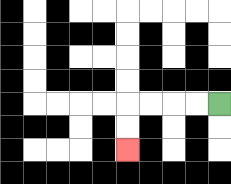{'start': '[9, 4]', 'end': '[5, 6]', 'path_directions': 'L,L,L,L,D,D', 'path_coordinates': '[[9, 4], [8, 4], [7, 4], [6, 4], [5, 4], [5, 5], [5, 6]]'}